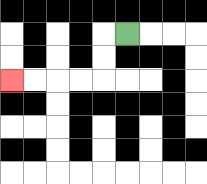{'start': '[5, 1]', 'end': '[0, 3]', 'path_directions': 'L,D,D,L,L,L,L', 'path_coordinates': '[[5, 1], [4, 1], [4, 2], [4, 3], [3, 3], [2, 3], [1, 3], [0, 3]]'}